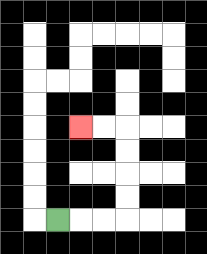{'start': '[2, 9]', 'end': '[3, 5]', 'path_directions': 'R,R,R,U,U,U,U,L,L', 'path_coordinates': '[[2, 9], [3, 9], [4, 9], [5, 9], [5, 8], [5, 7], [5, 6], [5, 5], [4, 5], [3, 5]]'}